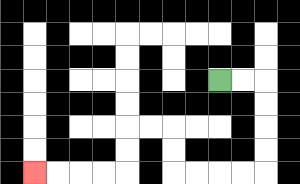{'start': '[9, 3]', 'end': '[1, 7]', 'path_directions': 'R,R,D,D,D,D,L,L,L,L,U,U,L,L,D,D,L,L,L,L', 'path_coordinates': '[[9, 3], [10, 3], [11, 3], [11, 4], [11, 5], [11, 6], [11, 7], [10, 7], [9, 7], [8, 7], [7, 7], [7, 6], [7, 5], [6, 5], [5, 5], [5, 6], [5, 7], [4, 7], [3, 7], [2, 7], [1, 7]]'}